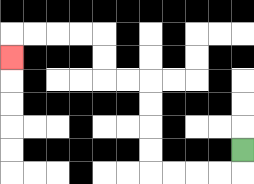{'start': '[10, 6]', 'end': '[0, 2]', 'path_directions': 'D,L,L,L,L,U,U,U,U,L,L,U,U,L,L,L,L,D', 'path_coordinates': '[[10, 6], [10, 7], [9, 7], [8, 7], [7, 7], [6, 7], [6, 6], [6, 5], [6, 4], [6, 3], [5, 3], [4, 3], [4, 2], [4, 1], [3, 1], [2, 1], [1, 1], [0, 1], [0, 2]]'}